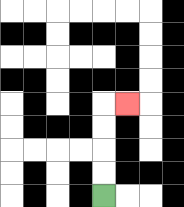{'start': '[4, 8]', 'end': '[5, 4]', 'path_directions': 'U,U,U,U,R', 'path_coordinates': '[[4, 8], [4, 7], [4, 6], [4, 5], [4, 4], [5, 4]]'}